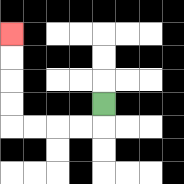{'start': '[4, 4]', 'end': '[0, 1]', 'path_directions': 'D,L,L,L,L,U,U,U,U', 'path_coordinates': '[[4, 4], [4, 5], [3, 5], [2, 5], [1, 5], [0, 5], [0, 4], [0, 3], [0, 2], [0, 1]]'}